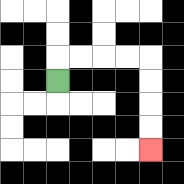{'start': '[2, 3]', 'end': '[6, 6]', 'path_directions': 'U,R,R,R,R,D,D,D,D', 'path_coordinates': '[[2, 3], [2, 2], [3, 2], [4, 2], [5, 2], [6, 2], [6, 3], [6, 4], [6, 5], [6, 6]]'}